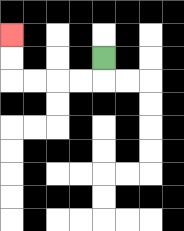{'start': '[4, 2]', 'end': '[0, 1]', 'path_directions': 'D,L,L,L,L,U,U', 'path_coordinates': '[[4, 2], [4, 3], [3, 3], [2, 3], [1, 3], [0, 3], [0, 2], [0, 1]]'}